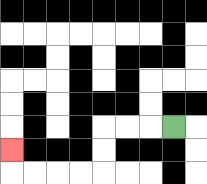{'start': '[7, 5]', 'end': '[0, 6]', 'path_directions': 'L,L,L,D,D,L,L,L,L,U', 'path_coordinates': '[[7, 5], [6, 5], [5, 5], [4, 5], [4, 6], [4, 7], [3, 7], [2, 7], [1, 7], [0, 7], [0, 6]]'}